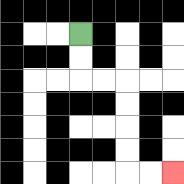{'start': '[3, 1]', 'end': '[7, 7]', 'path_directions': 'D,D,R,R,D,D,D,D,R,R', 'path_coordinates': '[[3, 1], [3, 2], [3, 3], [4, 3], [5, 3], [5, 4], [5, 5], [5, 6], [5, 7], [6, 7], [7, 7]]'}